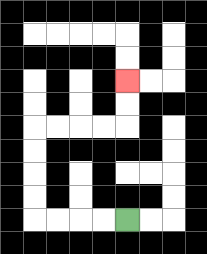{'start': '[5, 9]', 'end': '[5, 3]', 'path_directions': 'L,L,L,L,U,U,U,U,R,R,R,R,U,U', 'path_coordinates': '[[5, 9], [4, 9], [3, 9], [2, 9], [1, 9], [1, 8], [1, 7], [1, 6], [1, 5], [2, 5], [3, 5], [4, 5], [5, 5], [5, 4], [5, 3]]'}